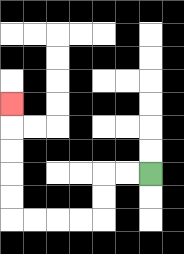{'start': '[6, 7]', 'end': '[0, 4]', 'path_directions': 'L,L,D,D,L,L,L,L,U,U,U,U,U', 'path_coordinates': '[[6, 7], [5, 7], [4, 7], [4, 8], [4, 9], [3, 9], [2, 9], [1, 9], [0, 9], [0, 8], [0, 7], [0, 6], [0, 5], [0, 4]]'}